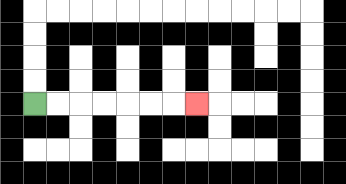{'start': '[1, 4]', 'end': '[8, 4]', 'path_directions': 'R,R,R,R,R,R,R', 'path_coordinates': '[[1, 4], [2, 4], [3, 4], [4, 4], [5, 4], [6, 4], [7, 4], [8, 4]]'}